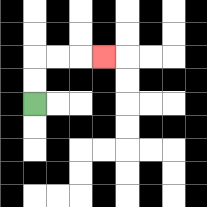{'start': '[1, 4]', 'end': '[4, 2]', 'path_directions': 'U,U,R,R,R', 'path_coordinates': '[[1, 4], [1, 3], [1, 2], [2, 2], [3, 2], [4, 2]]'}